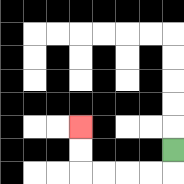{'start': '[7, 6]', 'end': '[3, 5]', 'path_directions': 'D,L,L,L,L,U,U', 'path_coordinates': '[[7, 6], [7, 7], [6, 7], [5, 7], [4, 7], [3, 7], [3, 6], [3, 5]]'}